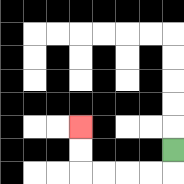{'start': '[7, 6]', 'end': '[3, 5]', 'path_directions': 'D,L,L,L,L,U,U', 'path_coordinates': '[[7, 6], [7, 7], [6, 7], [5, 7], [4, 7], [3, 7], [3, 6], [3, 5]]'}